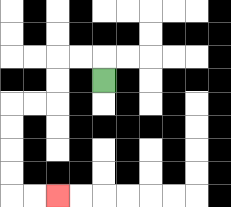{'start': '[4, 3]', 'end': '[2, 8]', 'path_directions': 'U,L,L,D,D,L,L,D,D,D,D,R,R', 'path_coordinates': '[[4, 3], [4, 2], [3, 2], [2, 2], [2, 3], [2, 4], [1, 4], [0, 4], [0, 5], [0, 6], [0, 7], [0, 8], [1, 8], [2, 8]]'}